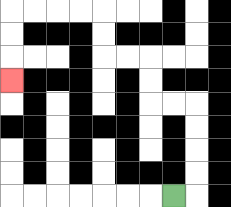{'start': '[7, 8]', 'end': '[0, 3]', 'path_directions': 'R,U,U,U,U,L,L,U,U,L,L,U,U,L,L,L,L,D,D,D', 'path_coordinates': '[[7, 8], [8, 8], [8, 7], [8, 6], [8, 5], [8, 4], [7, 4], [6, 4], [6, 3], [6, 2], [5, 2], [4, 2], [4, 1], [4, 0], [3, 0], [2, 0], [1, 0], [0, 0], [0, 1], [0, 2], [0, 3]]'}